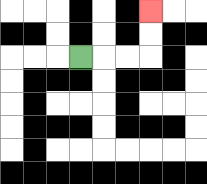{'start': '[3, 2]', 'end': '[6, 0]', 'path_directions': 'R,R,R,U,U', 'path_coordinates': '[[3, 2], [4, 2], [5, 2], [6, 2], [6, 1], [6, 0]]'}